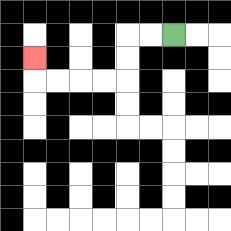{'start': '[7, 1]', 'end': '[1, 2]', 'path_directions': 'L,L,D,D,L,L,L,L,U', 'path_coordinates': '[[7, 1], [6, 1], [5, 1], [5, 2], [5, 3], [4, 3], [3, 3], [2, 3], [1, 3], [1, 2]]'}